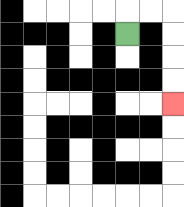{'start': '[5, 1]', 'end': '[7, 4]', 'path_directions': 'U,R,R,D,D,D,D', 'path_coordinates': '[[5, 1], [5, 0], [6, 0], [7, 0], [7, 1], [7, 2], [7, 3], [7, 4]]'}